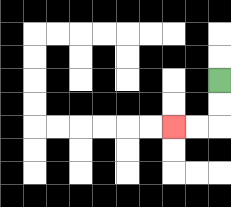{'start': '[9, 3]', 'end': '[7, 5]', 'path_directions': 'D,D,L,L', 'path_coordinates': '[[9, 3], [9, 4], [9, 5], [8, 5], [7, 5]]'}